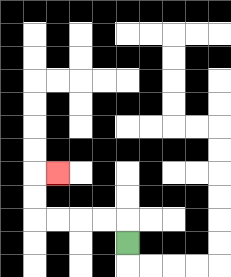{'start': '[5, 10]', 'end': '[2, 7]', 'path_directions': 'U,L,L,L,L,U,U,R', 'path_coordinates': '[[5, 10], [5, 9], [4, 9], [3, 9], [2, 9], [1, 9], [1, 8], [1, 7], [2, 7]]'}